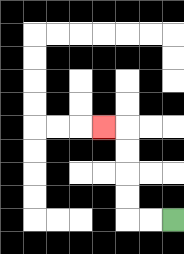{'start': '[7, 9]', 'end': '[4, 5]', 'path_directions': 'L,L,U,U,U,U,L', 'path_coordinates': '[[7, 9], [6, 9], [5, 9], [5, 8], [5, 7], [5, 6], [5, 5], [4, 5]]'}